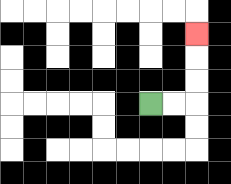{'start': '[6, 4]', 'end': '[8, 1]', 'path_directions': 'R,R,U,U,U', 'path_coordinates': '[[6, 4], [7, 4], [8, 4], [8, 3], [8, 2], [8, 1]]'}